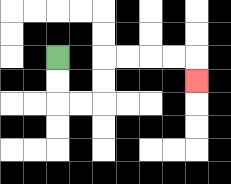{'start': '[2, 2]', 'end': '[8, 3]', 'path_directions': 'D,D,R,R,U,U,R,R,R,R,D', 'path_coordinates': '[[2, 2], [2, 3], [2, 4], [3, 4], [4, 4], [4, 3], [4, 2], [5, 2], [6, 2], [7, 2], [8, 2], [8, 3]]'}